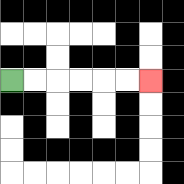{'start': '[0, 3]', 'end': '[6, 3]', 'path_directions': 'R,R,R,R,R,R', 'path_coordinates': '[[0, 3], [1, 3], [2, 3], [3, 3], [4, 3], [5, 3], [6, 3]]'}